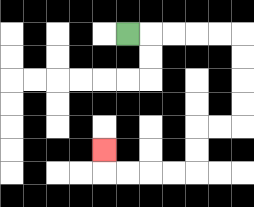{'start': '[5, 1]', 'end': '[4, 6]', 'path_directions': 'R,R,R,R,R,D,D,D,D,L,L,D,D,L,L,L,L,U', 'path_coordinates': '[[5, 1], [6, 1], [7, 1], [8, 1], [9, 1], [10, 1], [10, 2], [10, 3], [10, 4], [10, 5], [9, 5], [8, 5], [8, 6], [8, 7], [7, 7], [6, 7], [5, 7], [4, 7], [4, 6]]'}